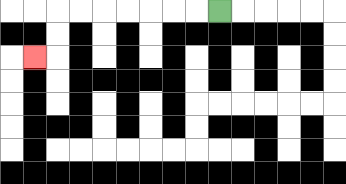{'start': '[9, 0]', 'end': '[1, 2]', 'path_directions': 'L,L,L,L,L,L,L,D,D,L', 'path_coordinates': '[[9, 0], [8, 0], [7, 0], [6, 0], [5, 0], [4, 0], [3, 0], [2, 0], [2, 1], [2, 2], [1, 2]]'}